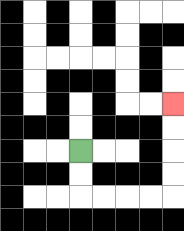{'start': '[3, 6]', 'end': '[7, 4]', 'path_directions': 'D,D,R,R,R,R,U,U,U,U', 'path_coordinates': '[[3, 6], [3, 7], [3, 8], [4, 8], [5, 8], [6, 8], [7, 8], [7, 7], [7, 6], [7, 5], [7, 4]]'}